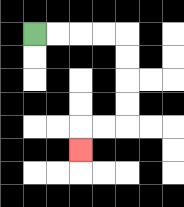{'start': '[1, 1]', 'end': '[3, 6]', 'path_directions': 'R,R,R,R,D,D,D,D,L,L,D', 'path_coordinates': '[[1, 1], [2, 1], [3, 1], [4, 1], [5, 1], [5, 2], [5, 3], [5, 4], [5, 5], [4, 5], [3, 5], [3, 6]]'}